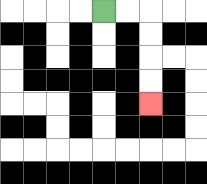{'start': '[4, 0]', 'end': '[6, 4]', 'path_directions': 'R,R,D,D,D,D', 'path_coordinates': '[[4, 0], [5, 0], [6, 0], [6, 1], [6, 2], [6, 3], [6, 4]]'}